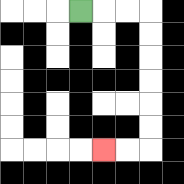{'start': '[3, 0]', 'end': '[4, 6]', 'path_directions': 'R,R,R,D,D,D,D,D,D,L,L', 'path_coordinates': '[[3, 0], [4, 0], [5, 0], [6, 0], [6, 1], [6, 2], [6, 3], [6, 4], [6, 5], [6, 6], [5, 6], [4, 6]]'}